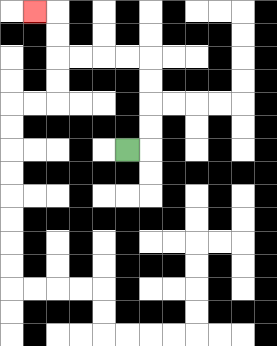{'start': '[5, 6]', 'end': '[1, 0]', 'path_directions': 'R,U,U,U,U,L,L,L,L,U,U,L', 'path_coordinates': '[[5, 6], [6, 6], [6, 5], [6, 4], [6, 3], [6, 2], [5, 2], [4, 2], [3, 2], [2, 2], [2, 1], [2, 0], [1, 0]]'}